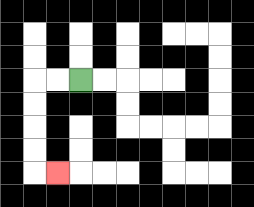{'start': '[3, 3]', 'end': '[2, 7]', 'path_directions': 'L,L,D,D,D,D,R', 'path_coordinates': '[[3, 3], [2, 3], [1, 3], [1, 4], [1, 5], [1, 6], [1, 7], [2, 7]]'}